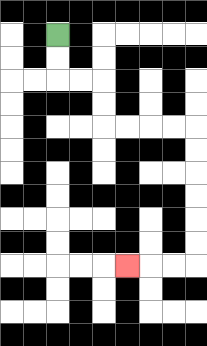{'start': '[2, 1]', 'end': '[5, 11]', 'path_directions': 'D,D,R,R,D,D,R,R,R,R,D,D,D,D,D,D,L,L,L', 'path_coordinates': '[[2, 1], [2, 2], [2, 3], [3, 3], [4, 3], [4, 4], [4, 5], [5, 5], [6, 5], [7, 5], [8, 5], [8, 6], [8, 7], [8, 8], [8, 9], [8, 10], [8, 11], [7, 11], [6, 11], [5, 11]]'}